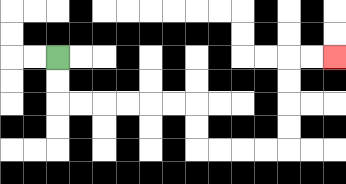{'start': '[2, 2]', 'end': '[14, 2]', 'path_directions': 'D,D,R,R,R,R,R,R,D,D,R,R,R,R,U,U,U,U,R,R', 'path_coordinates': '[[2, 2], [2, 3], [2, 4], [3, 4], [4, 4], [5, 4], [6, 4], [7, 4], [8, 4], [8, 5], [8, 6], [9, 6], [10, 6], [11, 6], [12, 6], [12, 5], [12, 4], [12, 3], [12, 2], [13, 2], [14, 2]]'}